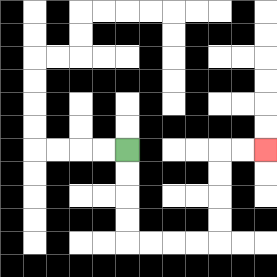{'start': '[5, 6]', 'end': '[11, 6]', 'path_directions': 'D,D,D,D,R,R,R,R,U,U,U,U,R,R', 'path_coordinates': '[[5, 6], [5, 7], [5, 8], [5, 9], [5, 10], [6, 10], [7, 10], [8, 10], [9, 10], [9, 9], [9, 8], [9, 7], [9, 6], [10, 6], [11, 6]]'}